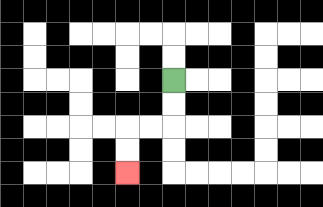{'start': '[7, 3]', 'end': '[5, 7]', 'path_directions': 'D,D,L,L,D,D', 'path_coordinates': '[[7, 3], [7, 4], [7, 5], [6, 5], [5, 5], [5, 6], [5, 7]]'}